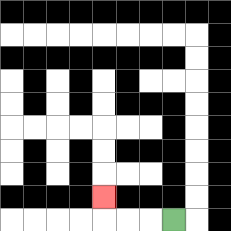{'start': '[7, 9]', 'end': '[4, 8]', 'path_directions': 'L,L,L,U', 'path_coordinates': '[[7, 9], [6, 9], [5, 9], [4, 9], [4, 8]]'}